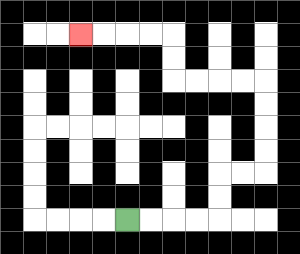{'start': '[5, 9]', 'end': '[3, 1]', 'path_directions': 'R,R,R,R,U,U,R,R,U,U,U,U,L,L,L,L,U,U,L,L,L,L', 'path_coordinates': '[[5, 9], [6, 9], [7, 9], [8, 9], [9, 9], [9, 8], [9, 7], [10, 7], [11, 7], [11, 6], [11, 5], [11, 4], [11, 3], [10, 3], [9, 3], [8, 3], [7, 3], [7, 2], [7, 1], [6, 1], [5, 1], [4, 1], [3, 1]]'}